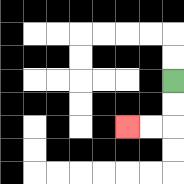{'start': '[7, 3]', 'end': '[5, 5]', 'path_directions': 'D,D,L,L', 'path_coordinates': '[[7, 3], [7, 4], [7, 5], [6, 5], [5, 5]]'}